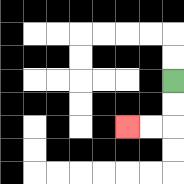{'start': '[7, 3]', 'end': '[5, 5]', 'path_directions': 'D,D,L,L', 'path_coordinates': '[[7, 3], [7, 4], [7, 5], [6, 5], [5, 5]]'}